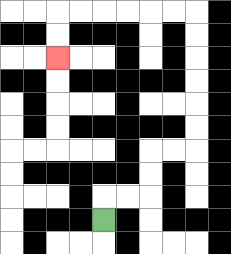{'start': '[4, 9]', 'end': '[2, 2]', 'path_directions': 'U,R,R,U,U,R,R,U,U,U,U,U,U,L,L,L,L,L,L,D,D', 'path_coordinates': '[[4, 9], [4, 8], [5, 8], [6, 8], [6, 7], [6, 6], [7, 6], [8, 6], [8, 5], [8, 4], [8, 3], [8, 2], [8, 1], [8, 0], [7, 0], [6, 0], [5, 0], [4, 0], [3, 0], [2, 0], [2, 1], [2, 2]]'}